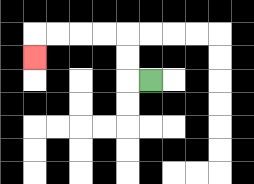{'start': '[6, 3]', 'end': '[1, 2]', 'path_directions': 'L,U,U,L,L,L,L,D', 'path_coordinates': '[[6, 3], [5, 3], [5, 2], [5, 1], [4, 1], [3, 1], [2, 1], [1, 1], [1, 2]]'}